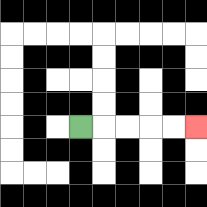{'start': '[3, 5]', 'end': '[8, 5]', 'path_directions': 'R,R,R,R,R', 'path_coordinates': '[[3, 5], [4, 5], [5, 5], [6, 5], [7, 5], [8, 5]]'}